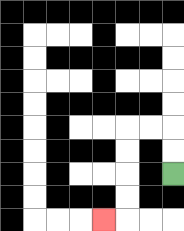{'start': '[7, 7]', 'end': '[4, 9]', 'path_directions': 'U,U,L,L,D,D,D,D,L', 'path_coordinates': '[[7, 7], [7, 6], [7, 5], [6, 5], [5, 5], [5, 6], [5, 7], [5, 8], [5, 9], [4, 9]]'}